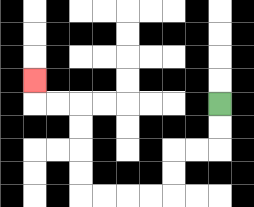{'start': '[9, 4]', 'end': '[1, 3]', 'path_directions': 'D,D,L,L,D,D,L,L,L,L,U,U,U,U,L,L,U', 'path_coordinates': '[[9, 4], [9, 5], [9, 6], [8, 6], [7, 6], [7, 7], [7, 8], [6, 8], [5, 8], [4, 8], [3, 8], [3, 7], [3, 6], [3, 5], [3, 4], [2, 4], [1, 4], [1, 3]]'}